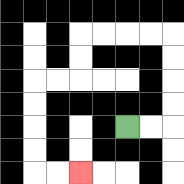{'start': '[5, 5]', 'end': '[3, 7]', 'path_directions': 'R,R,U,U,U,U,L,L,L,L,D,D,L,L,D,D,D,D,R,R', 'path_coordinates': '[[5, 5], [6, 5], [7, 5], [7, 4], [7, 3], [7, 2], [7, 1], [6, 1], [5, 1], [4, 1], [3, 1], [3, 2], [3, 3], [2, 3], [1, 3], [1, 4], [1, 5], [1, 6], [1, 7], [2, 7], [3, 7]]'}